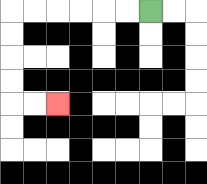{'start': '[6, 0]', 'end': '[2, 4]', 'path_directions': 'L,L,L,L,L,L,D,D,D,D,R,R', 'path_coordinates': '[[6, 0], [5, 0], [4, 0], [3, 0], [2, 0], [1, 0], [0, 0], [0, 1], [0, 2], [0, 3], [0, 4], [1, 4], [2, 4]]'}